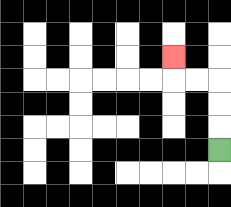{'start': '[9, 6]', 'end': '[7, 2]', 'path_directions': 'U,U,U,L,L,U', 'path_coordinates': '[[9, 6], [9, 5], [9, 4], [9, 3], [8, 3], [7, 3], [7, 2]]'}